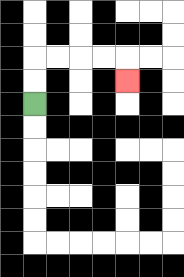{'start': '[1, 4]', 'end': '[5, 3]', 'path_directions': 'U,U,R,R,R,R,D', 'path_coordinates': '[[1, 4], [1, 3], [1, 2], [2, 2], [3, 2], [4, 2], [5, 2], [5, 3]]'}